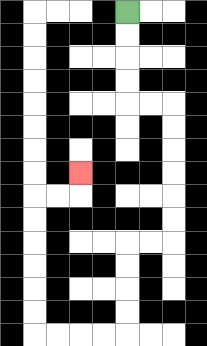{'start': '[5, 0]', 'end': '[3, 7]', 'path_directions': 'D,D,D,D,R,R,D,D,D,D,D,D,L,L,D,D,D,D,L,L,L,L,U,U,U,U,U,U,R,R,U', 'path_coordinates': '[[5, 0], [5, 1], [5, 2], [5, 3], [5, 4], [6, 4], [7, 4], [7, 5], [7, 6], [7, 7], [7, 8], [7, 9], [7, 10], [6, 10], [5, 10], [5, 11], [5, 12], [5, 13], [5, 14], [4, 14], [3, 14], [2, 14], [1, 14], [1, 13], [1, 12], [1, 11], [1, 10], [1, 9], [1, 8], [2, 8], [3, 8], [3, 7]]'}